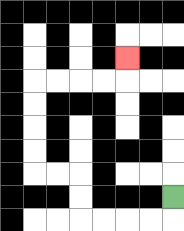{'start': '[7, 8]', 'end': '[5, 2]', 'path_directions': 'D,L,L,L,L,U,U,L,L,U,U,U,U,R,R,R,R,U', 'path_coordinates': '[[7, 8], [7, 9], [6, 9], [5, 9], [4, 9], [3, 9], [3, 8], [3, 7], [2, 7], [1, 7], [1, 6], [1, 5], [1, 4], [1, 3], [2, 3], [3, 3], [4, 3], [5, 3], [5, 2]]'}